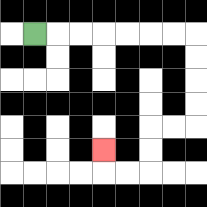{'start': '[1, 1]', 'end': '[4, 6]', 'path_directions': 'R,R,R,R,R,R,R,D,D,D,D,L,L,D,D,L,L,U', 'path_coordinates': '[[1, 1], [2, 1], [3, 1], [4, 1], [5, 1], [6, 1], [7, 1], [8, 1], [8, 2], [8, 3], [8, 4], [8, 5], [7, 5], [6, 5], [6, 6], [6, 7], [5, 7], [4, 7], [4, 6]]'}